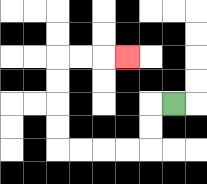{'start': '[7, 4]', 'end': '[5, 2]', 'path_directions': 'L,D,D,L,L,L,L,U,U,U,U,R,R,R', 'path_coordinates': '[[7, 4], [6, 4], [6, 5], [6, 6], [5, 6], [4, 6], [3, 6], [2, 6], [2, 5], [2, 4], [2, 3], [2, 2], [3, 2], [4, 2], [5, 2]]'}